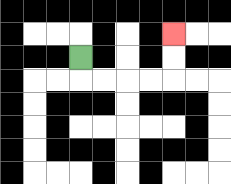{'start': '[3, 2]', 'end': '[7, 1]', 'path_directions': 'D,R,R,R,R,U,U', 'path_coordinates': '[[3, 2], [3, 3], [4, 3], [5, 3], [6, 3], [7, 3], [7, 2], [7, 1]]'}